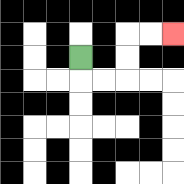{'start': '[3, 2]', 'end': '[7, 1]', 'path_directions': 'D,R,R,U,U,R,R', 'path_coordinates': '[[3, 2], [3, 3], [4, 3], [5, 3], [5, 2], [5, 1], [6, 1], [7, 1]]'}